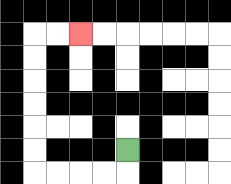{'start': '[5, 6]', 'end': '[3, 1]', 'path_directions': 'D,L,L,L,L,U,U,U,U,U,U,R,R', 'path_coordinates': '[[5, 6], [5, 7], [4, 7], [3, 7], [2, 7], [1, 7], [1, 6], [1, 5], [1, 4], [1, 3], [1, 2], [1, 1], [2, 1], [3, 1]]'}